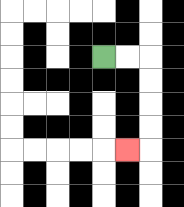{'start': '[4, 2]', 'end': '[5, 6]', 'path_directions': 'R,R,D,D,D,D,L', 'path_coordinates': '[[4, 2], [5, 2], [6, 2], [6, 3], [6, 4], [6, 5], [6, 6], [5, 6]]'}